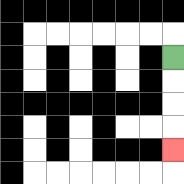{'start': '[7, 2]', 'end': '[7, 6]', 'path_directions': 'D,D,D,D', 'path_coordinates': '[[7, 2], [7, 3], [7, 4], [7, 5], [7, 6]]'}